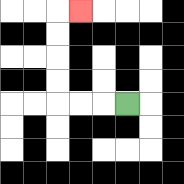{'start': '[5, 4]', 'end': '[3, 0]', 'path_directions': 'L,L,L,U,U,U,U,R', 'path_coordinates': '[[5, 4], [4, 4], [3, 4], [2, 4], [2, 3], [2, 2], [2, 1], [2, 0], [3, 0]]'}